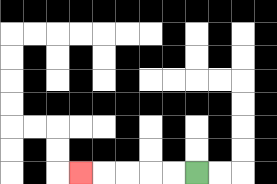{'start': '[8, 7]', 'end': '[3, 7]', 'path_directions': 'L,L,L,L,L', 'path_coordinates': '[[8, 7], [7, 7], [6, 7], [5, 7], [4, 7], [3, 7]]'}